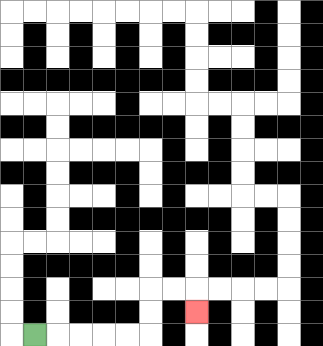{'start': '[1, 14]', 'end': '[8, 13]', 'path_directions': 'R,R,R,R,R,U,U,R,R,D', 'path_coordinates': '[[1, 14], [2, 14], [3, 14], [4, 14], [5, 14], [6, 14], [6, 13], [6, 12], [7, 12], [8, 12], [8, 13]]'}